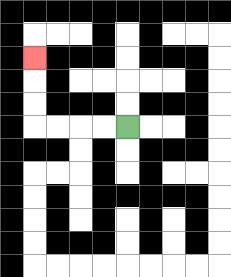{'start': '[5, 5]', 'end': '[1, 2]', 'path_directions': 'L,L,L,L,U,U,U', 'path_coordinates': '[[5, 5], [4, 5], [3, 5], [2, 5], [1, 5], [1, 4], [1, 3], [1, 2]]'}